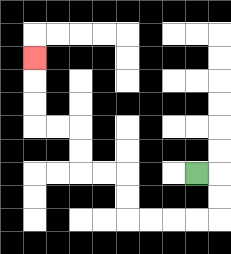{'start': '[8, 7]', 'end': '[1, 2]', 'path_directions': 'R,D,D,L,L,L,L,U,U,L,L,U,U,L,L,U,U,U', 'path_coordinates': '[[8, 7], [9, 7], [9, 8], [9, 9], [8, 9], [7, 9], [6, 9], [5, 9], [5, 8], [5, 7], [4, 7], [3, 7], [3, 6], [3, 5], [2, 5], [1, 5], [1, 4], [1, 3], [1, 2]]'}